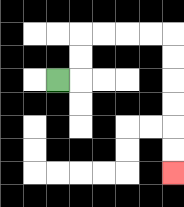{'start': '[2, 3]', 'end': '[7, 7]', 'path_directions': 'R,U,U,R,R,R,R,D,D,D,D,D,D', 'path_coordinates': '[[2, 3], [3, 3], [3, 2], [3, 1], [4, 1], [5, 1], [6, 1], [7, 1], [7, 2], [7, 3], [7, 4], [7, 5], [7, 6], [7, 7]]'}